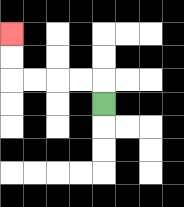{'start': '[4, 4]', 'end': '[0, 1]', 'path_directions': 'U,L,L,L,L,U,U', 'path_coordinates': '[[4, 4], [4, 3], [3, 3], [2, 3], [1, 3], [0, 3], [0, 2], [0, 1]]'}